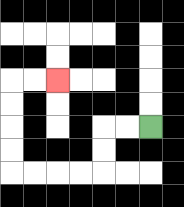{'start': '[6, 5]', 'end': '[2, 3]', 'path_directions': 'L,L,D,D,L,L,L,L,U,U,U,U,R,R', 'path_coordinates': '[[6, 5], [5, 5], [4, 5], [4, 6], [4, 7], [3, 7], [2, 7], [1, 7], [0, 7], [0, 6], [0, 5], [0, 4], [0, 3], [1, 3], [2, 3]]'}